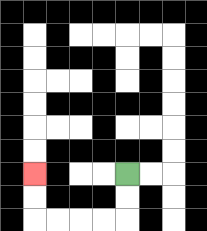{'start': '[5, 7]', 'end': '[1, 7]', 'path_directions': 'D,D,L,L,L,L,U,U', 'path_coordinates': '[[5, 7], [5, 8], [5, 9], [4, 9], [3, 9], [2, 9], [1, 9], [1, 8], [1, 7]]'}